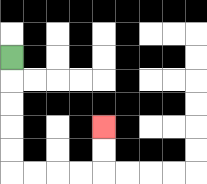{'start': '[0, 2]', 'end': '[4, 5]', 'path_directions': 'D,D,D,D,D,R,R,R,R,U,U', 'path_coordinates': '[[0, 2], [0, 3], [0, 4], [0, 5], [0, 6], [0, 7], [1, 7], [2, 7], [3, 7], [4, 7], [4, 6], [4, 5]]'}